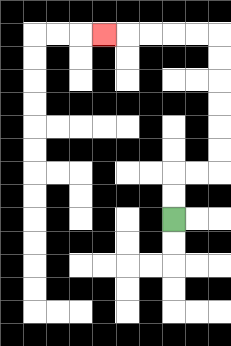{'start': '[7, 9]', 'end': '[4, 1]', 'path_directions': 'U,U,R,R,U,U,U,U,U,U,L,L,L,L,L', 'path_coordinates': '[[7, 9], [7, 8], [7, 7], [8, 7], [9, 7], [9, 6], [9, 5], [9, 4], [9, 3], [9, 2], [9, 1], [8, 1], [7, 1], [6, 1], [5, 1], [4, 1]]'}